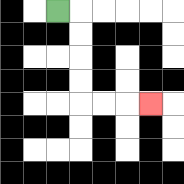{'start': '[2, 0]', 'end': '[6, 4]', 'path_directions': 'R,D,D,D,D,R,R,R', 'path_coordinates': '[[2, 0], [3, 0], [3, 1], [3, 2], [3, 3], [3, 4], [4, 4], [5, 4], [6, 4]]'}